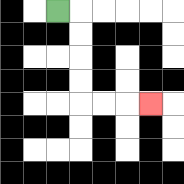{'start': '[2, 0]', 'end': '[6, 4]', 'path_directions': 'R,D,D,D,D,R,R,R', 'path_coordinates': '[[2, 0], [3, 0], [3, 1], [3, 2], [3, 3], [3, 4], [4, 4], [5, 4], [6, 4]]'}